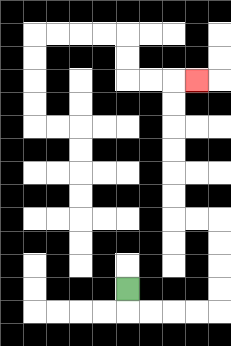{'start': '[5, 12]', 'end': '[8, 3]', 'path_directions': 'D,R,R,R,R,U,U,U,U,L,L,U,U,U,U,U,U,R', 'path_coordinates': '[[5, 12], [5, 13], [6, 13], [7, 13], [8, 13], [9, 13], [9, 12], [9, 11], [9, 10], [9, 9], [8, 9], [7, 9], [7, 8], [7, 7], [7, 6], [7, 5], [7, 4], [7, 3], [8, 3]]'}